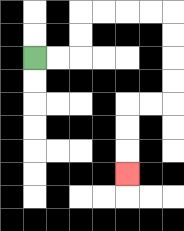{'start': '[1, 2]', 'end': '[5, 7]', 'path_directions': 'R,R,U,U,R,R,R,R,D,D,D,D,L,L,D,D,D', 'path_coordinates': '[[1, 2], [2, 2], [3, 2], [3, 1], [3, 0], [4, 0], [5, 0], [6, 0], [7, 0], [7, 1], [7, 2], [7, 3], [7, 4], [6, 4], [5, 4], [5, 5], [5, 6], [5, 7]]'}